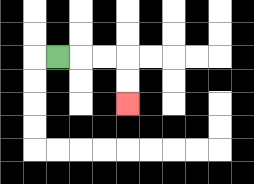{'start': '[2, 2]', 'end': '[5, 4]', 'path_directions': 'R,R,R,D,D', 'path_coordinates': '[[2, 2], [3, 2], [4, 2], [5, 2], [5, 3], [5, 4]]'}